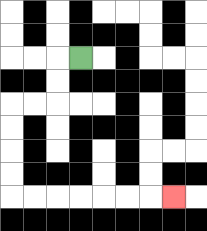{'start': '[3, 2]', 'end': '[7, 8]', 'path_directions': 'L,D,D,L,L,D,D,D,D,R,R,R,R,R,R,R', 'path_coordinates': '[[3, 2], [2, 2], [2, 3], [2, 4], [1, 4], [0, 4], [0, 5], [0, 6], [0, 7], [0, 8], [1, 8], [2, 8], [3, 8], [4, 8], [5, 8], [6, 8], [7, 8]]'}